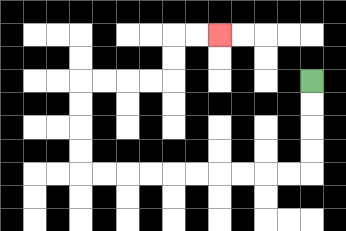{'start': '[13, 3]', 'end': '[9, 1]', 'path_directions': 'D,D,D,D,L,L,L,L,L,L,L,L,L,L,U,U,U,U,R,R,R,R,U,U,R,R', 'path_coordinates': '[[13, 3], [13, 4], [13, 5], [13, 6], [13, 7], [12, 7], [11, 7], [10, 7], [9, 7], [8, 7], [7, 7], [6, 7], [5, 7], [4, 7], [3, 7], [3, 6], [3, 5], [3, 4], [3, 3], [4, 3], [5, 3], [6, 3], [7, 3], [7, 2], [7, 1], [8, 1], [9, 1]]'}